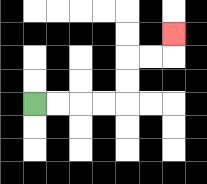{'start': '[1, 4]', 'end': '[7, 1]', 'path_directions': 'R,R,R,R,U,U,R,R,U', 'path_coordinates': '[[1, 4], [2, 4], [3, 4], [4, 4], [5, 4], [5, 3], [5, 2], [6, 2], [7, 2], [7, 1]]'}